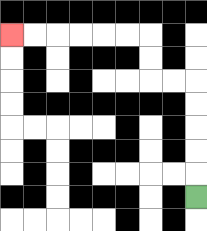{'start': '[8, 8]', 'end': '[0, 1]', 'path_directions': 'U,U,U,U,U,L,L,U,U,L,L,L,L,L,L', 'path_coordinates': '[[8, 8], [8, 7], [8, 6], [8, 5], [8, 4], [8, 3], [7, 3], [6, 3], [6, 2], [6, 1], [5, 1], [4, 1], [3, 1], [2, 1], [1, 1], [0, 1]]'}